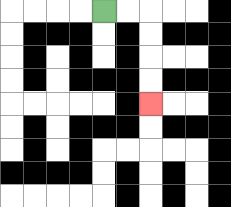{'start': '[4, 0]', 'end': '[6, 4]', 'path_directions': 'R,R,D,D,D,D', 'path_coordinates': '[[4, 0], [5, 0], [6, 0], [6, 1], [6, 2], [6, 3], [6, 4]]'}